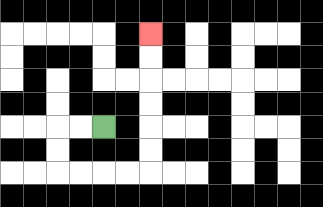{'start': '[4, 5]', 'end': '[6, 1]', 'path_directions': 'L,L,D,D,R,R,R,R,U,U,U,U,U,U', 'path_coordinates': '[[4, 5], [3, 5], [2, 5], [2, 6], [2, 7], [3, 7], [4, 7], [5, 7], [6, 7], [6, 6], [6, 5], [6, 4], [6, 3], [6, 2], [6, 1]]'}